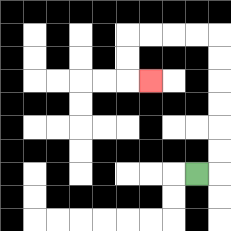{'start': '[8, 7]', 'end': '[6, 3]', 'path_directions': 'R,U,U,U,U,U,U,L,L,L,L,D,D,R', 'path_coordinates': '[[8, 7], [9, 7], [9, 6], [9, 5], [9, 4], [9, 3], [9, 2], [9, 1], [8, 1], [7, 1], [6, 1], [5, 1], [5, 2], [5, 3], [6, 3]]'}